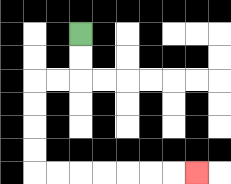{'start': '[3, 1]', 'end': '[8, 7]', 'path_directions': 'D,D,L,L,D,D,D,D,R,R,R,R,R,R,R', 'path_coordinates': '[[3, 1], [3, 2], [3, 3], [2, 3], [1, 3], [1, 4], [1, 5], [1, 6], [1, 7], [2, 7], [3, 7], [4, 7], [5, 7], [6, 7], [7, 7], [8, 7]]'}